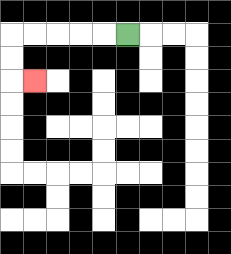{'start': '[5, 1]', 'end': '[1, 3]', 'path_directions': 'L,L,L,L,L,D,D,R', 'path_coordinates': '[[5, 1], [4, 1], [3, 1], [2, 1], [1, 1], [0, 1], [0, 2], [0, 3], [1, 3]]'}